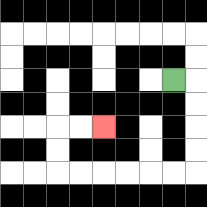{'start': '[7, 3]', 'end': '[4, 5]', 'path_directions': 'R,D,D,D,D,L,L,L,L,L,L,U,U,R,R', 'path_coordinates': '[[7, 3], [8, 3], [8, 4], [8, 5], [8, 6], [8, 7], [7, 7], [6, 7], [5, 7], [4, 7], [3, 7], [2, 7], [2, 6], [2, 5], [3, 5], [4, 5]]'}